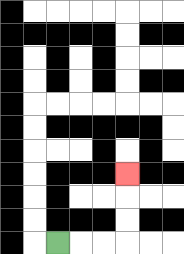{'start': '[2, 10]', 'end': '[5, 7]', 'path_directions': 'R,R,R,U,U,U', 'path_coordinates': '[[2, 10], [3, 10], [4, 10], [5, 10], [5, 9], [5, 8], [5, 7]]'}